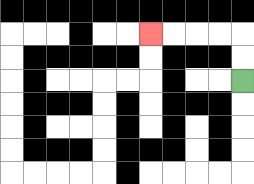{'start': '[10, 3]', 'end': '[6, 1]', 'path_directions': 'U,U,L,L,L,L', 'path_coordinates': '[[10, 3], [10, 2], [10, 1], [9, 1], [8, 1], [7, 1], [6, 1]]'}